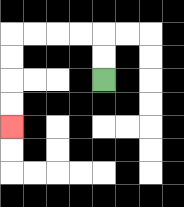{'start': '[4, 3]', 'end': '[0, 5]', 'path_directions': 'U,U,L,L,L,L,D,D,D,D', 'path_coordinates': '[[4, 3], [4, 2], [4, 1], [3, 1], [2, 1], [1, 1], [0, 1], [0, 2], [0, 3], [0, 4], [0, 5]]'}